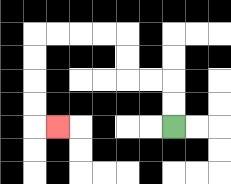{'start': '[7, 5]', 'end': '[2, 5]', 'path_directions': 'U,U,L,L,U,U,L,L,L,L,D,D,D,D,R', 'path_coordinates': '[[7, 5], [7, 4], [7, 3], [6, 3], [5, 3], [5, 2], [5, 1], [4, 1], [3, 1], [2, 1], [1, 1], [1, 2], [1, 3], [1, 4], [1, 5], [2, 5]]'}